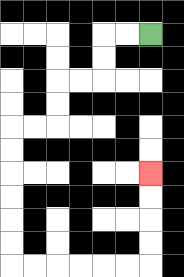{'start': '[6, 1]', 'end': '[6, 7]', 'path_directions': 'L,L,D,D,L,L,D,D,L,L,D,D,D,D,D,D,R,R,R,R,R,R,U,U,U,U', 'path_coordinates': '[[6, 1], [5, 1], [4, 1], [4, 2], [4, 3], [3, 3], [2, 3], [2, 4], [2, 5], [1, 5], [0, 5], [0, 6], [0, 7], [0, 8], [0, 9], [0, 10], [0, 11], [1, 11], [2, 11], [3, 11], [4, 11], [5, 11], [6, 11], [6, 10], [6, 9], [6, 8], [6, 7]]'}